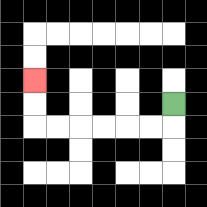{'start': '[7, 4]', 'end': '[1, 3]', 'path_directions': 'D,L,L,L,L,L,L,U,U', 'path_coordinates': '[[7, 4], [7, 5], [6, 5], [5, 5], [4, 5], [3, 5], [2, 5], [1, 5], [1, 4], [1, 3]]'}